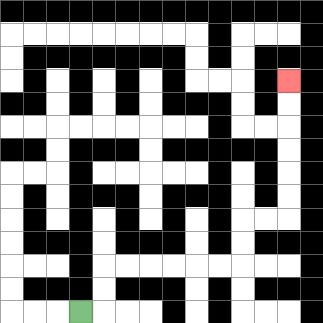{'start': '[3, 13]', 'end': '[12, 3]', 'path_directions': 'R,U,U,R,R,R,R,R,R,U,U,R,R,U,U,U,U,U,U', 'path_coordinates': '[[3, 13], [4, 13], [4, 12], [4, 11], [5, 11], [6, 11], [7, 11], [8, 11], [9, 11], [10, 11], [10, 10], [10, 9], [11, 9], [12, 9], [12, 8], [12, 7], [12, 6], [12, 5], [12, 4], [12, 3]]'}